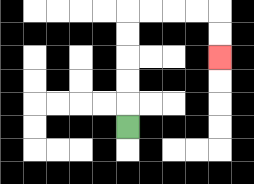{'start': '[5, 5]', 'end': '[9, 2]', 'path_directions': 'U,U,U,U,U,R,R,R,R,D,D', 'path_coordinates': '[[5, 5], [5, 4], [5, 3], [5, 2], [5, 1], [5, 0], [6, 0], [7, 0], [8, 0], [9, 0], [9, 1], [9, 2]]'}